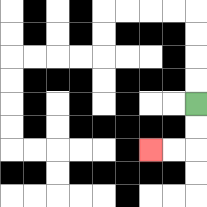{'start': '[8, 4]', 'end': '[6, 6]', 'path_directions': 'D,D,L,L', 'path_coordinates': '[[8, 4], [8, 5], [8, 6], [7, 6], [6, 6]]'}